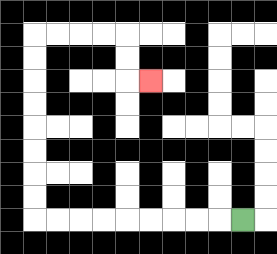{'start': '[10, 9]', 'end': '[6, 3]', 'path_directions': 'L,L,L,L,L,L,L,L,L,U,U,U,U,U,U,U,U,R,R,R,R,D,D,R', 'path_coordinates': '[[10, 9], [9, 9], [8, 9], [7, 9], [6, 9], [5, 9], [4, 9], [3, 9], [2, 9], [1, 9], [1, 8], [1, 7], [1, 6], [1, 5], [1, 4], [1, 3], [1, 2], [1, 1], [2, 1], [3, 1], [4, 1], [5, 1], [5, 2], [5, 3], [6, 3]]'}